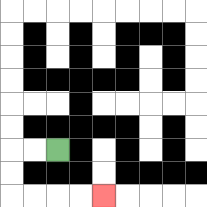{'start': '[2, 6]', 'end': '[4, 8]', 'path_directions': 'L,L,D,D,R,R,R,R', 'path_coordinates': '[[2, 6], [1, 6], [0, 6], [0, 7], [0, 8], [1, 8], [2, 8], [3, 8], [4, 8]]'}